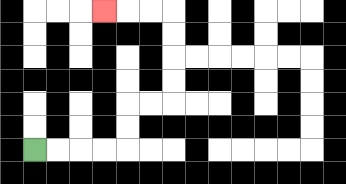{'start': '[1, 6]', 'end': '[4, 0]', 'path_directions': 'R,R,R,R,U,U,R,R,U,U,U,U,L,L,L', 'path_coordinates': '[[1, 6], [2, 6], [3, 6], [4, 6], [5, 6], [5, 5], [5, 4], [6, 4], [7, 4], [7, 3], [7, 2], [7, 1], [7, 0], [6, 0], [5, 0], [4, 0]]'}